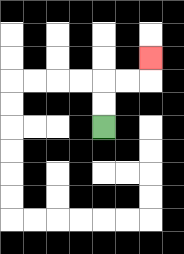{'start': '[4, 5]', 'end': '[6, 2]', 'path_directions': 'U,U,R,R,U', 'path_coordinates': '[[4, 5], [4, 4], [4, 3], [5, 3], [6, 3], [6, 2]]'}